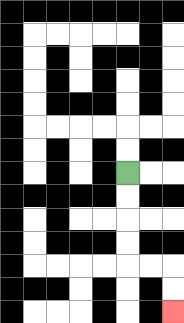{'start': '[5, 7]', 'end': '[7, 13]', 'path_directions': 'D,D,D,D,R,R,D,D', 'path_coordinates': '[[5, 7], [5, 8], [5, 9], [5, 10], [5, 11], [6, 11], [7, 11], [7, 12], [7, 13]]'}